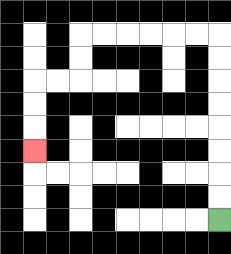{'start': '[9, 9]', 'end': '[1, 6]', 'path_directions': 'U,U,U,U,U,U,U,U,L,L,L,L,L,L,D,D,L,L,D,D,D', 'path_coordinates': '[[9, 9], [9, 8], [9, 7], [9, 6], [9, 5], [9, 4], [9, 3], [9, 2], [9, 1], [8, 1], [7, 1], [6, 1], [5, 1], [4, 1], [3, 1], [3, 2], [3, 3], [2, 3], [1, 3], [1, 4], [1, 5], [1, 6]]'}